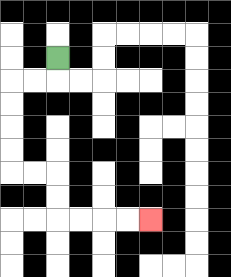{'start': '[2, 2]', 'end': '[6, 9]', 'path_directions': 'D,L,L,D,D,D,D,R,R,D,D,R,R,R,R', 'path_coordinates': '[[2, 2], [2, 3], [1, 3], [0, 3], [0, 4], [0, 5], [0, 6], [0, 7], [1, 7], [2, 7], [2, 8], [2, 9], [3, 9], [4, 9], [5, 9], [6, 9]]'}